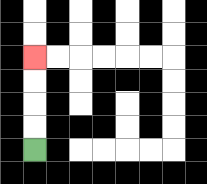{'start': '[1, 6]', 'end': '[1, 2]', 'path_directions': 'U,U,U,U', 'path_coordinates': '[[1, 6], [1, 5], [1, 4], [1, 3], [1, 2]]'}